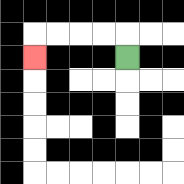{'start': '[5, 2]', 'end': '[1, 2]', 'path_directions': 'U,L,L,L,L,D', 'path_coordinates': '[[5, 2], [5, 1], [4, 1], [3, 1], [2, 1], [1, 1], [1, 2]]'}